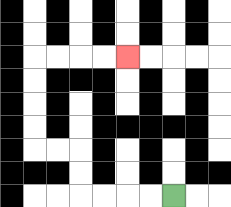{'start': '[7, 8]', 'end': '[5, 2]', 'path_directions': 'L,L,L,L,U,U,L,L,U,U,U,U,R,R,R,R', 'path_coordinates': '[[7, 8], [6, 8], [5, 8], [4, 8], [3, 8], [3, 7], [3, 6], [2, 6], [1, 6], [1, 5], [1, 4], [1, 3], [1, 2], [2, 2], [3, 2], [4, 2], [5, 2]]'}